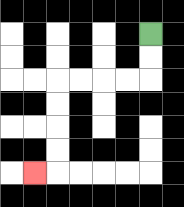{'start': '[6, 1]', 'end': '[1, 7]', 'path_directions': 'D,D,L,L,L,L,D,D,D,D,L', 'path_coordinates': '[[6, 1], [6, 2], [6, 3], [5, 3], [4, 3], [3, 3], [2, 3], [2, 4], [2, 5], [2, 6], [2, 7], [1, 7]]'}